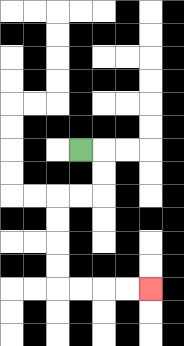{'start': '[3, 6]', 'end': '[6, 12]', 'path_directions': 'R,D,D,L,L,D,D,D,D,R,R,R,R', 'path_coordinates': '[[3, 6], [4, 6], [4, 7], [4, 8], [3, 8], [2, 8], [2, 9], [2, 10], [2, 11], [2, 12], [3, 12], [4, 12], [5, 12], [6, 12]]'}